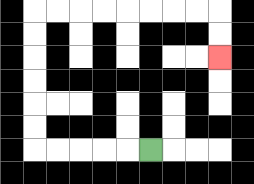{'start': '[6, 6]', 'end': '[9, 2]', 'path_directions': 'L,L,L,L,L,U,U,U,U,U,U,R,R,R,R,R,R,R,R,D,D', 'path_coordinates': '[[6, 6], [5, 6], [4, 6], [3, 6], [2, 6], [1, 6], [1, 5], [1, 4], [1, 3], [1, 2], [1, 1], [1, 0], [2, 0], [3, 0], [4, 0], [5, 0], [6, 0], [7, 0], [8, 0], [9, 0], [9, 1], [9, 2]]'}